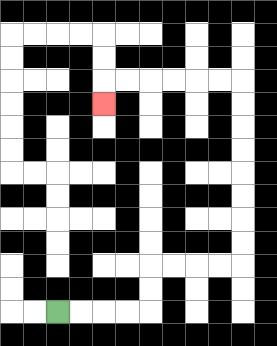{'start': '[2, 13]', 'end': '[4, 4]', 'path_directions': 'R,R,R,R,U,U,R,R,R,R,U,U,U,U,U,U,U,U,L,L,L,L,L,L,D', 'path_coordinates': '[[2, 13], [3, 13], [4, 13], [5, 13], [6, 13], [6, 12], [6, 11], [7, 11], [8, 11], [9, 11], [10, 11], [10, 10], [10, 9], [10, 8], [10, 7], [10, 6], [10, 5], [10, 4], [10, 3], [9, 3], [8, 3], [7, 3], [6, 3], [5, 3], [4, 3], [4, 4]]'}